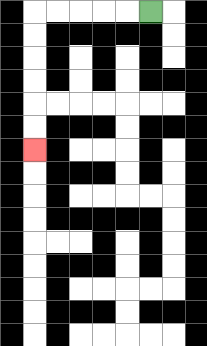{'start': '[6, 0]', 'end': '[1, 6]', 'path_directions': 'L,L,L,L,L,D,D,D,D,D,D', 'path_coordinates': '[[6, 0], [5, 0], [4, 0], [3, 0], [2, 0], [1, 0], [1, 1], [1, 2], [1, 3], [1, 4], [1, 5], [1, 6]]'}